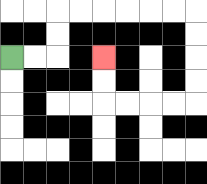{'start': '[0, 2]', 'end': '[4, 2]', 'path_directions': 'R,R,U,U,R,R,R,R,R,R,D,D,D,D,L,L,L,L,U,U', 'path_coordinates': '[[0, 2], [1, 2], [2, 2], [2, 1], [2, 0], [3, 0], [4, 0], [5, 0], [6, 0], [7, 0], [8, 0], [8, 1], [8, 2], [8, 3], [8, 4], [7, 4], [6, 4], [5, 4], [4, 4], [4, 3], [4, 2]]'}